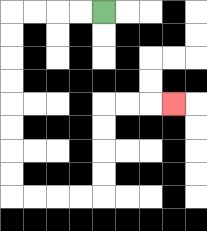{'start': '[4, 0]', 'end': '[7, 4]', 'path_directions': 'L,L,L,L,D,D,D,D,D,D,D,D,R,R,R,R,U,U,U,U,R,R,R', 'path_coordinates': '[[4, 0], [3, 0], [2, 0], [1, 0], [0, 0], [0, 1], [0, 2], [0, 3], [0, 4], [0, 5], [0, 6], [0, 7], [0, 8], [1, 8], [2, 8], [3, 8], [4, 8], [4, 7], [4, 6], [4, 5], [4, 4], [5, 4], [6, 4], [7, 4]]'}